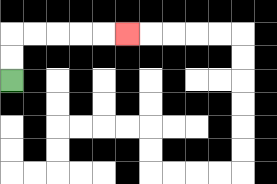{'start': '[0, 3]', 'end': '[5, 1]', 'path_directions': 'U,U,R,R,R,R,R', 'path_coordinates': '[[0, 3], [0, 2], [0, 1], [1, 1], [2, 1], [3, 1], [4, 1], [5, 1]]'}